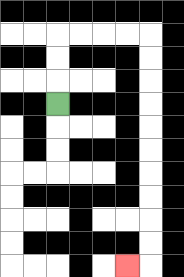{'start': '[2, 4]', 'end': '[5, 11]', 'path_directions': 'U,U,U,R,R,R,R,D,D,D,D,D,D,D,D,D,D,L', 'path_coordinates': '[[2, 4], [2, 3], [2, 2], [2, 1], [3, 1], [4, 1], [5, 1], [6, 1], [6, 2], [6, 3], [6, 4], [6, 5], [6, 6], [6, 7], [6, 8], [6, 9], [6, 10], [6, 11], [5, 11]]'}